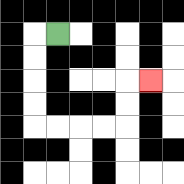{'start': '[2, 1]', 'end': '[6, 3]', 'path_directions': 'L,D,D,D,D,R,R,R,R,U,U,R', 'path_coordinates': '[[2, 1], [1, 1], [1, 2], [1, 3], [1, 4], [1, 5], [2, 5], [3, 5], [4, 5], [5, 5], [5, 4], [5, 3], [6, 3]]'}